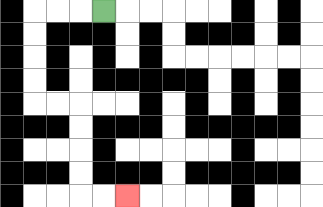{'start': '[4, 0]', 'end': '[5, 8]', 'path_directions': 'L,L,L,D,D,D,D,R,R,D,D,D,D,R,R', 'path_coordinates': '[[4, 0], [3, 0], [2, 0], [1, 0], [1, 1], [1, 2], [1, 3], [1, 4], [2, 4], [3, 4], [3, 5], [3, 6], [3, 7], [3, 8], [4, 8], [5, 8]]'}